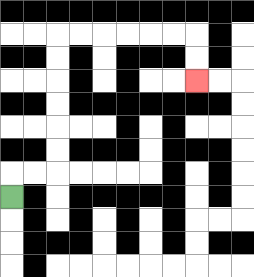{'start': '[0, 8]', 'end': '[8, 3]', 'path_directions': 'U,R,R,U,U,U,U,U,U,R,R,R,R,R,R,D,D', 'path_coordinates': '[[0, 8], [0, 7], [1, 7], [2, 7], [2, 6], [2, 5], [2, 4], [2, 3], [2, 2], [2, 1], [3, 1], [4, 1], [5, 1], [6, 1], [7, 1], [8, 1], [8, 2], [8, 3]]'}